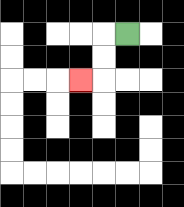{'start': '[5, 1]', 'end': '[3, 3]', 'path_directions': 'L,D,D,L', 'path_coordinates': '[[5, 1], [4, 1], [4, 2], [4, 3], [3, 3]]'}